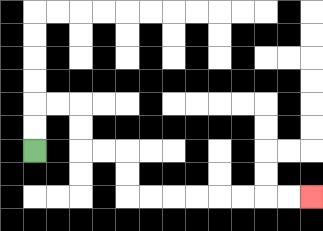{'start': '[1, 6]', 'end': '[13, 8]', 'path_directions': 'U,U,R,R,D,D,R,R,D,D,R,R,R,R,R,R,R,R', 'path_coordinates': '[[1, 6], [1, 5], [1, 4], [2, 4], [3, 4], [3, 5], [3, 6], [4, 6], [5, 6], [5, 7], [5, 8], [6, 8], [7, 8], [8, 8], [9, 8], [10, 8], [11, 8], [12, 8], [13, 8]]'}